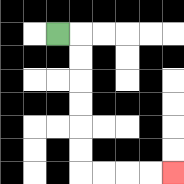{'start': '[2, 1]', 'end': '[7, 7]', 'path_directions': 'R,D,D,D,D,D,D,R,R,R,R', 'path_coordinates': '[[2, 1], [3, 1], [3, 2], [3, 3], [3, 4], [3, 5], [3, 6], [3, 7], [4, 7], [5, 7], [6, 7], [7, 7]]'}